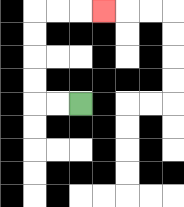{'start': '[3, 4]', 'end': '[4, 0]', 'path_directions': 'L,L,U,U,U,U,R,R,R', 'path_coordinates': '[[3, 4], [2, 4], [1, 4], [1, 3], [1, 2], [1, 1], [1, 0], [2, 0], [3, 0], [4, 0]]'}